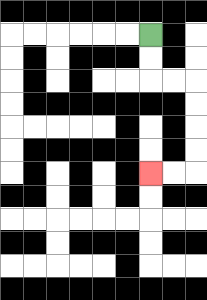{'start': '[6, 1]', 'end': '[6, 7]', 'path_directions': 'D,D,R,R,D,D,D,D,L,L', 'path_coordinates': '[[6, 1], [6, 2], [6, 3], [7, 3], [8, 3], [8, 4], [8, 5], [8, 6], [8, 7], [7, 7], [6, 7]]'}